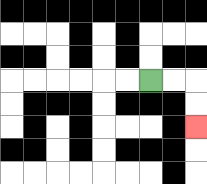{'start': '[6, 3]', 'end': '[8, 5]', 'path_directions': 'R,R,D,D', 'path_coordinates': '[[6, 3], [7, 3], [8, 3], [8, 4], [8, 5]]'}